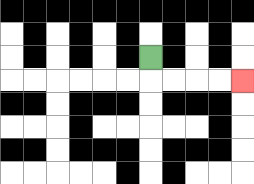{'start': '[6, 2]', 'end': '[10, 3]', 'path_directions': 'D,R,R,R,R', 'path_coordinates': '[[6, 2], [6, 3], [7, 3], [8, 3], [9, 3], [10, 3]]'}